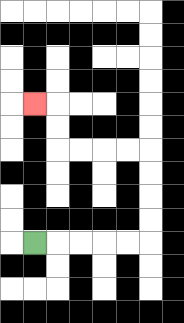{'start': '[1, 10]', 'end': '[1, 4]', 'path_directions': 'R,R,R,R,R,U,U,U,U,L,L,L,L,U,U,L', 'path_coordinates': '[[1, 10], [2, 10], [3, 10], [4, 10], [5, 10], [6, 10], [6, 9], [6, 8], [6, 7], [6, 6], [5, 6], [4, 6], [3, 6], [2, 6], [2, 5], [2, 4], [1, 4]]'}